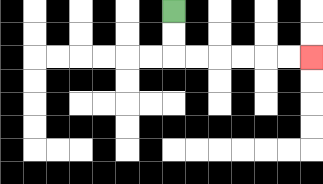{'start': '[7, 0]', 'end': '[13, 2]', 'path_directions': 'D,D,R,R,R,R,R,R', 'path_coordinates': '[[7, 0], [7, 1], [7, 2], [8, 2], [9, 2], [10, 2], [11, 2], [12, 2], [13, 2]]'}